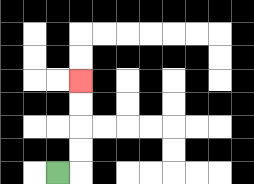{'start': '[2, 7]', 'end': '[3, 3]', 'path_directions': 'R,U,U,U,U', 'path_coordinates': '[[2, 7], [3, 7], [3, 6], [3, 5], [3, 4], [3, 3]]'}